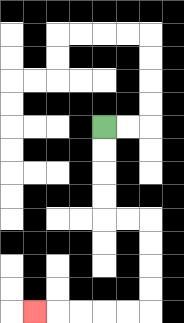{'start': '[4, 5]', 'end': '[1, 13]', 'path_directions': 'D,D,D,D,R,R,D,D,D,D,L,L,L,L,L', 'path_coordinates': '[[4, 5], [4, 6], [4, 7], [4, 8], [4, 9], [5, 9], [6, 9], [6, 10], [6, 11], [6, 12], [6, 13], [5, 13], [4, 13], [3, 13], [2, 13], [1, 13]]'}